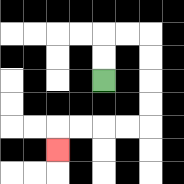{'start': '[4, 3]', 'end': '[2, 6]', 'path_directions': 'U,U,R,R,D,D,D,D,L,L,L,L,D', 'path_coordinates': '[[4, 3], [4, 2], [4, 1], [5, 1], [6, 1], [6, 2], [6, 3], [6, 4], [6, 5], [5, 5], [4, 5], [3, 5], [2, 5], [2, 6]]'}